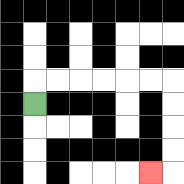{'start': '[1, 4]', 'end': '[6, 7]', 'path_directions': 'U,R,R,R,R,R,R,D,D,D,D,L', 'path_coordinates': '[[1, 4], [1, 3], [2, 3], [3, 3], [4, 3], [5, 3], [6, 3], [7, 3], [7, 4], [7, 5], [7, 6], [7, 7], [6, 7]]'}